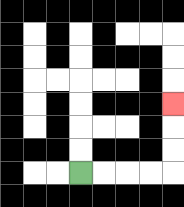{'start': '[3, 7]', 'end': '[7, 4]', 'path_directions': 'R,R,R,R,U,U,U', 'path_coordinates': '[[3, 7], [4, 7], [5, 7], [6, 7], [7, 7], [7, 6], [7, 5], [7, 4]]'}